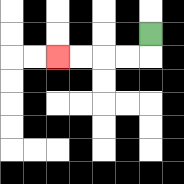{'start': '[6, 1]', 'end': '[2, 2]', 'path_directions': 'D,L,L,L,L', 'path_coordinates': '[[6, 1], [6, 2], [5, 2], [4, 2], [3, 2], [2, 2]]'}